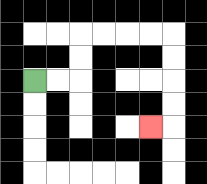{'start': '[1, 3]', 'end': '[6, 5]', 'path_directions': 'R,R,U,U,R,R,R,R,D,D,D,D,L', 'path_coordinates': '[[1, 3], [2, 3], [3, 3], [3, 2], [3, 1], [4, 1], [5, 1], [6, 1], [7, 1], [7, 2], [7, 3], [7, 4], [7, 5], [6, 5]]'}